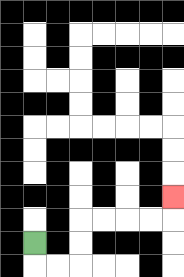{'start': '[1, 10]', 'end': '[7, 8]', 'path_directions': 'D,R,R,U,U,R,R,R,R,U', 'path_coordinates': '[[1, 10], [1, 11], [2, 11], [3, 11], [3, 10], [3, 9], [4, 9], [5, 9], [6, 9], [7, 9], [7, 8]]'}